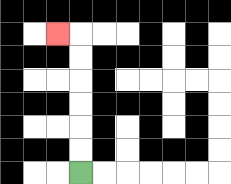{'start': '[3, 7]', 'end': '[2, 1]', 'path_directions': 'U,U,U,U,U,U,L', 'path_coordinates': '[[3, 7], [3, 6], [3, 5], [3, 4], [3, 3], [3, 2], [3, 1], [2, 1]]'}